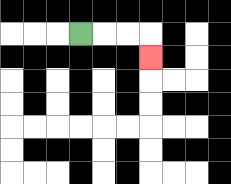{'start': '[3, 1]', 'end': '[6, 2]', 'path_directions': 'R,R,R,D', 'path_coordinates': '[[3, 1], [4, 1], [5, 1], [6, 1], [6, 2]]'}